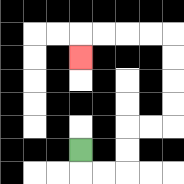{'start': '[3, 6]', 'end': '[3, 2]', 'path_directions': 'D,R,R,U,U,R,R,U,U,U,U,L,L,L,L,D', 'path_coordinates': '[[3, 6], [3, 7], [4, 7], [5, 7], [5, 6], [5, 5], [6, 5], [7, 5], [7, 4], [7, 3], [7, 2], [7, 1], [6, 1], [5, 1], [4, 1], [3, 1], [3, 2]]'}